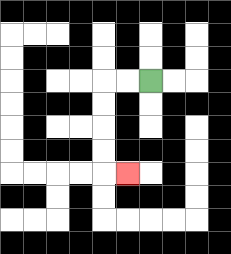{'start': '[6, 3]', 'end': '[5, 7]', 'path_directions': 'L,L,D,D,D,D,R', 'path_coordinates': '[[6, 3], [5, 3], [4, 3], [4, 4], [4, 5], [4, 6], [4, 7], [5, 7]]'}